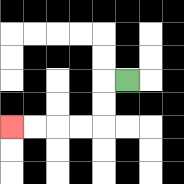{'start': '[5, 3]', 'end': '[0, 5]', 'path_directions': 'L,D,D,L,L,L,L', 'path_coordinates': '[[5, 3], [4, 3], [4, 4], [4, 5], [3, 5], [2, 5], [1, 5], [0, 5]]'}